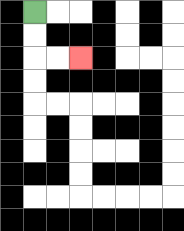{'start': '[1, 0]', 'end': '[3, 2]', 'path_directions': 'D,D,R,R', 'path_coordinates': '[[1, 0], [1, 1], [1, 2], [2, 2], [3, 2]]'}